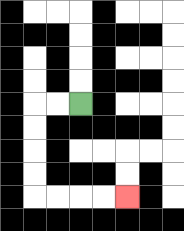{'start': '[3, 4]', 'end': '[5, 8]', 'path_directions': 'L,L,D,D,D,D,R,R,R,R', 'path_coordinates': '[[3, 4], [2, 4], [1, 4], [1, 5], [1, 6], [1, 7], [1, 8], [2, 8], [3, 8], [4, 8], [5, 8]]'}